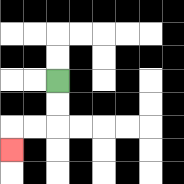{'start': '[2, 3]', 'end': '[0, 6]', 'path_directions': 'D,D,L,L,D', 'path_coordinates': '[[2, 3], [2, 4], [2, 5], [1, 5], [0, 5], [0, 6]]'}